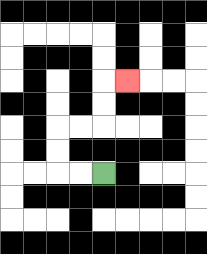{'start': '[4, 7]', 'end': '[5, 3]', 'path_directions': 'L,L,U,U,R,R,U,U,R', 'path_coordinates': '[[4, 7], [3, 7], [2, 7], [2, 6], [2, 5], [3, 5], [4, 5], [4, 4], [4, 3], [5, 3]]'}